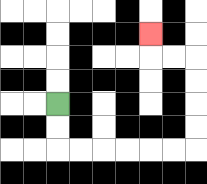{'start': '[2, 4]', 'end': '[6, 1]', 'path_directions': 'D,D,R,R,R,R,R,R,U,U,U,U,L,L,U', 'path_coordinates': '[[2, 4], [2, 5], [2, 6], [3, 6], [4, 6], [5, 6], [6, 6], [7, 6], [8, 6], [8, 5], [8, 4], [8, 3], [8, 2], [7, 2], [6, 2], [6, 1]]'}